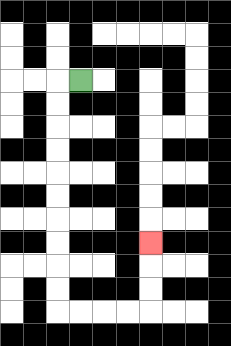{'start': '[3, 3]', 'end': '[6, 10]', 'path_directions': 'L,D,D,D,D,D,D,D,D,D,D,R,R,R,R,U,U,U', 'path_coordinates': '[[3, 3], [2, 3], [2, 4], [2, 5], [2, 6], [2, 7], [2, 8], [2, 9], [2, 10], [2, 11], [2, 12], [2, 13], [3, 13], [4, 13], [5, 13], [6, 13], [6, 12], [6, 11], [6, 10]]'}